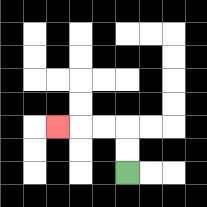{'start': '[5, 7]', 'end': '[2, 5]', 'path_directions': 'U,U,L,L,L', 'path_coordinates': '[[5, 7], [5, 6], [5, 5], [4, 5], [3, 5], [2, 5]]'}